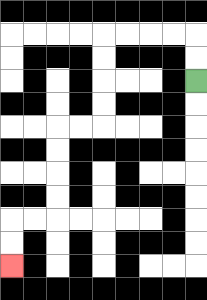{'start': '[8, 3]', 'end': '[0, 11]', 'path_directions': 'U,U,L,L,L,L,D,D,D,D,L,L,D,D,D,D,L,L,D,D', 'path_coordinates': '[[8, 3], [8, 2], [8, 1], [7, 1], [6, 1], [5, 1], [4, 1], [4, 2], [4, 3], [4, 4], [4, 5], [3, 5], [2, 5], [2, 6], [2, 7], [2, 8], [2, 9], [1, 9], [0, 9], [0, 10], [0, 11]]'}